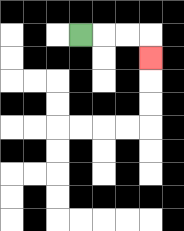{'start': '[3, 1]', 'end': '[6, 2]', 'path_directions': 'R,R,R,D', 'path_coordinates': '[[3, 1], [4, 1], [5, 1], [6, 1], [6, 2]]'}